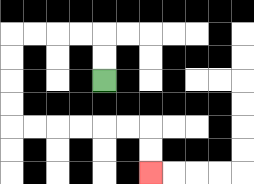{'start': '[4, 3]', 'end': '[6, 7]', 'path_directions': 'U,U,L,L,L,L,D,D,D,D,R,R,R,R,R,R,D,D', 'path_coordinates': '[[4, 3], [4, 2], [4, 1], [3, 1], [2, 1], [1, 1], [0, 1], [0, 2], [0, 3], [0, 4], [0, 5], [1, 5], [2, 5], [3, 5], [4, 5], [5, 5], [6, 5], [6, 6], [6, 7]]'}